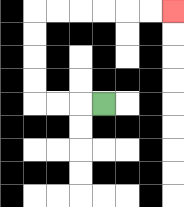{'start': '[4, 4]', 'end': '[7, 0]', 'path_directions': 'L,L,L,U,U,U,U,R,R,R,R,R,R', 'path_coordinates': '[[4, 4], [3, 4], [2, 4], [1, 4], [1, 3], [1, 2], [1, 1], [1, 0], [2, 0], [3, 0], [4, 0], [5, 0], [6, 0], [7, 0]]'}